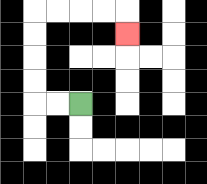{'start': '[3, 4]', 'end': '[5, 1]', 'path_directions': 'L,L,U,U,U,U,R,R,R,R,D', 'path_coordinates': '[[3, 4], [2, 4], [1, 4], [1, 3], [1, 2], [1, 1], [1, 0], [2, 0], [3, 0], [4, 0], [5, 0], [5, 1]]'}